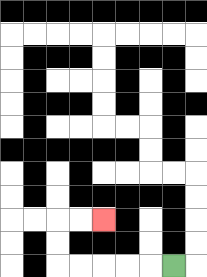{'start': '[7, 11]', 'end': '[4, 9]', 'path_directions': 'L,L,L,L,L,U,U,R,R', 'path_coordinates': '[[7, 11], [6, 11], [5, 11], [4, 11], [3, 11], [2, 11], [2, 10], [2, 9], [3, 9], [4, 9]]'}